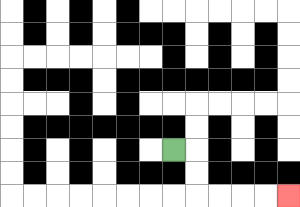{'start': '[7, 6]', 'end': '[12, 8]', 'path_directions': 'R,D,D,R,R,R,R', 'path_coordinates': '[[7, 6], [8, 6], [8, 7], [8, 8], [9, 8], [10, 8], [11, 8], [12, 8]]'}